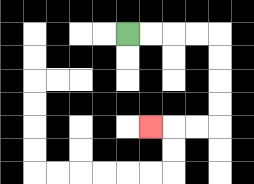{'start': '[5, 1]', 'end': '[6, 5]', 'path_directions': 'R,R,R,R,D,D,D,D,L,L,L', 'path_coordinates': '[[5, 1], [6, 1], [7, 1], [8, 1], [9, 1], [9, 2], [9, 3], [9, 4], [9, 5], [8, 5], [7, 5], [6, 5]]'}